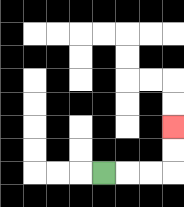{'start': '[4, 7]', 'end': '[7, 5]', 'path_directions': 'R,R,R,U,U', 'path_coordinates': '[[4, 7], [5, 7], [6, 7], [7, 7], [7, 6], [7, 5]]'}